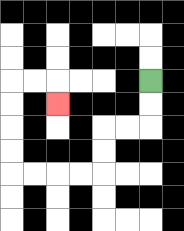{'start': '[6, 3]', 'end': '[2, 4]', 'path_directions': 'D,D,L,L,D,D,L,L,L,L,U,U,U,U,R,R,D', 'path_coordinates': '[[6, 3], [6, 4], [6, 5], [5, 5], [4, 5], [4, 6], [4, 7], [3, 7], [2, 7], [1, 7], [0, 7], [0, 6], [0, 5], [0, 4], [0, 3], [1, 3], [2, 3], [2, 4]]'}